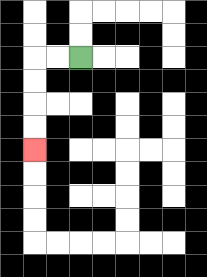{'start': '[3, 2]', 'end': '[1, 6]', 'path_directions': 'L,L,D,D,D,D', 'path_coordinates': '[[3, 2], [2, 2], [1, 2], [1, 3], [1, 4], [1, 5], [1, 6]]'}